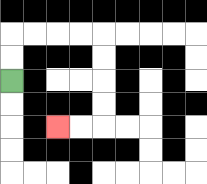{'start': '[0, 3]', 'end': '[2, 5]', 'path_directions': 'U,U,R,R,R,R,D,D,D,D,L,L', 'path_coordinates': '[[0, 3], [0, 2], [0, 1], [1, 1], [2, 1], [3, 1], [4, 1], [4, 2], [4, 3], [4, 4], [4, 5], [3, 5], [2, 5]]'}